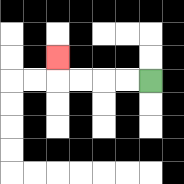{'start': '[6, 3]', 'end': '[2, 2]', 'path_directions': 'L,L,L,L,U', 'path_coordinates': '[[6, 3], [5, 3], [4, 3], [3, 3], [2, 3], [2, 2]]'}